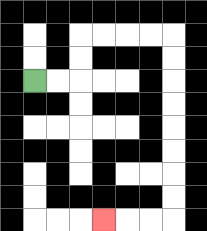{'start': '[1, 3]', 'end': '[4, 9]', 'path_directions': 'R,R,U,U,R,R,R,R,D,D,D,D,D,D,D,D,L,L,L', 'path_coordinates': '[[1, 3], [2, 3], [3, 3], [3, 2], [3, 1], [4, 1], [5, 1], [6, 1], [7, 1], [7, 2], [7, 3], [7, 4], [7, 5], [7, 6], [7, 7], [7, 8], [7, 9], [6, 9], [5, 9], [4, 9]]'}